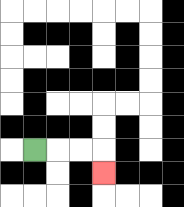{'start': '[1, 6]', 'end': '[4, 7]', 'path_directions': 'R,R,R,D', 'path_coordinates': '[[1, 6], [2, 6], [3, 6], [4, 6], [4, 7]]'}